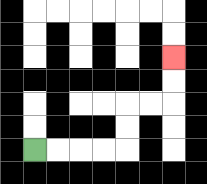{'start': '[1, 6]', 'end': '[7, 2]', 'path_directions': 'R,R,R,R,U,U,R,R,U,U', 'path_coordinates': '[[1, 6], [2, 6], [3, 6], [4, 6], [5, 6], [5, 5], [5, 4], [6, 4], [7, 4], [7, 3], [7, 2]]'}